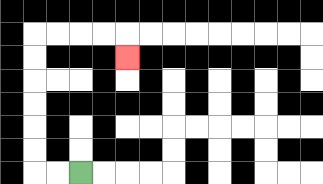{'start': '[3, 7]', 'end': '[5, 2]', 'path_directions': 'L,L,U,U,U,U,U,U,R,R,R,R,D', 'path_coordinates': '[[3, 7], [2, 7], [1, 7], [1, 6], [1, 5], [1, 4], [1, 3], [1, 2], [1, 1], [2, 1], [3, 1], [4, 1], [5, 1], [5, 2]]'}